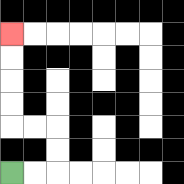{'start': '[0, 7]', 'end': '[0, 1]', 'path_directions': 'R,R,U,U,L,L,U,U,U,U', 'path_coordinates': '[[0, 7], [1, 7], [2, 7], [2, 6], [2, 5], [1, 5], [0, 5], [0, 4], [0, 3], [0, 2], [0, 1]]'}